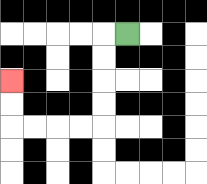{'start': '[5, 1]', 'end': '[0, 3]', 'path_directions': 'L,D,D,D,D,L,L,L,L,U,U', 'path_coordinates': '[[5, 1], [4, 1], [4, 2], [4, 3], [4, 4], [4, 5], [3, 5], [2, 5], [1, 5], [0, 5], [0, 4], [0, 3]]'}